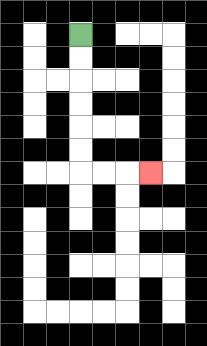{'start': '[3, 1]', 'end': '[6, 7]', 'path_directions': 'D,D,D,D,D,D,R,R,R', 'path_coordinates': '[[3, 1], [3, 2], [3, 3], [3, 4], [3, 5], [3, 6], [3, 7], [4, 7], [5, 7], [6, 7]]'}